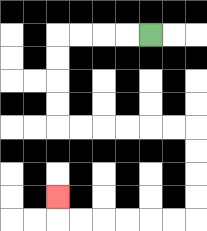{'start': '[6, 1]', 'end': '[2, 8]', 'path_directions': 'L,L,L,L,D,D,D,D,R,R,R,R,R,R,D,D,D,D,L,L,L,L,L,L,U', 'path_coordinates': '[[6, 1], [5, 1], [4, 1], [3, 1], [2, 1], [2, 2], [2, 3], [2, 4], [2, 5], [3, 5], [4, 5], [5, 5], [6, 5], [7, 5], [8, 5], [8, 6], [8, 7], [8, 8], [8, 9], [7, 9], [6, 9], [5, 9], [4, 9], [3, 9], [2, 9], [2, 8]]'}